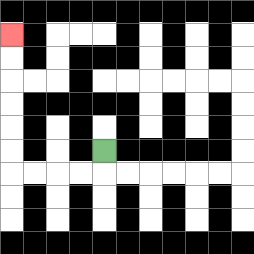{'start': '[4, 6]', 'end': '[0, 1]', 'path_directions': 'D,L,L,L,L,U,U,U,U,U,U', 'path_coordinates': '[[4, 6], [4, 7], [3, 7], [2, 7], [1, 7], [0, 7], [0, 6], [0, 5], [0, 4], [0, 3], [0, 2], [0, 1]]'}